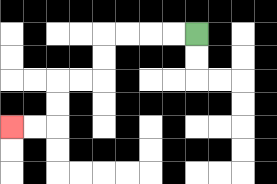{'start': '[8, 1]', 'end': '[0, 5]', 'path_directions': 'L,L,L,L,D,D,L,L,D,D,L,L', 'path_coordinates': '[[8, 1], [7, 1], [6, 1], [5, 1], [4, 1], [4, 2], [4, 3], [3, 3], [2, 3], [2, 4], [2, 5], [1, 5], [0, 5]]'}